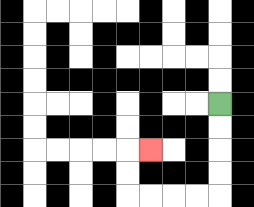{'start': '[9, 4]', 'end': '[6, 6]', 'path_directions': 'D,D,D,D,L,L,L,L,U,U,R', 'path_coordinates': '[[9, 4], [9, 5], [9, 6], [9, 7], [9, 8], [8, 8], [7, 8], [6, 8], [5, 8], [5, 7], [5, 6], [6, 6]]'}